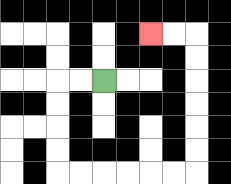{'start': '[4, 3]', 'end': '[6, 1]', 'path_directions': 'L,L,D,D,D,D,R,R,R,R,R,R,U,U,U,U,U,U,L,L', 'path_coordinates': '[[4, 3], [3, 3], [2, 3], [2, 4], [2, 5], [2, 6], [2, 7], [3, 7], [4, 7], [5, 7], [6, 7], [7, 7], [8, 7], [8, 6], [8, 5], [8, 4], [8, 3], [8, 2], [8, 1], [7, 1], [6, 1]]'}